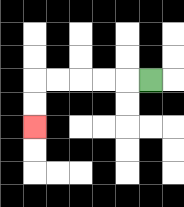{'start': '[6, 3]', 'end': '[1, 5]', 'path_directions': 'L,L,L,L,L,D,D', 'path_coordinates': '[[6, 3], [5, 3], [4, 3], [3, 3], [2, 3], [1, 3], [1, 4], [1, 5]]'}